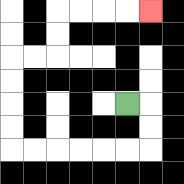{'start': '[5, 4]', 'end': '[6, 0]', 'path_directions': 'R,D,D,L,L,L,L,L,L,U,U,U,U,R,R,U,U,R,R,R,R', 'path_coordinates': '[[5, 4], [6, 4], [6, 5], [6, 6], [5, 6], [4, 6], [3, 6], [2, 6], [1, 6], [0, 6], [0, 5], [0, 4], [0, 3], [0, 2], [1, 2], [2, 2], [2, 1], [2, 0], [3, 0], [4, 0], [5, 0], [6, 0]]'}